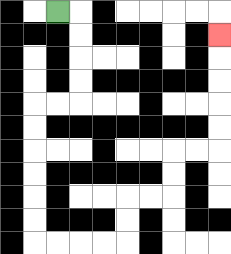{'start': '[2, 0]', 'end': '[9, 1]', 'path_directions': 'R,D,D,D,D,L,L,D,D,D,D,D,D,R,R,R,R,U,U,R,R,U,U,R,R,U,U,U,U,U', 'path_coordinates': '[[2, 0], [3, 0], [3, 1], [3, 2], [3, 3], [3, 4], [2, 4], [1, 4], [1, 5], [1, 6], [1, 7], [1, 8], [1, 9], [1, 10], [2, 10], [3, 10], [4, 10], [5, 10], [5, 9], [5, 8], [6, 8], [7, 8], [7, 7], [7, 6], [8, 6], [9, 6], [9, 5], [9, 4], [9, 3], [9, 2], [9, 1]]'}